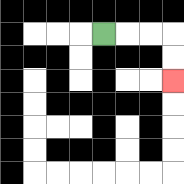{'start': '[4, 1]', 'end': '[7, 3]', 'path_directions': 'R,R,R,D,D', 'path_coordinates': '[[4, 1], [5, 1], [6, 1], [7, 1], [7, 2], [7, 3]]'}